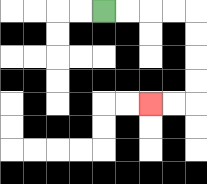{'start': '[4, 0]', 'end': '[6, 4]', 'path_directions': 'R,R,R,R,D,D,D,D,L,L', 'path_coordinates': '[[4, 0], [5, 0], [6, 0], [7, 0], [8, 0], [8, 1], [8, 2], [8, 3], [8, 4], [7, 4], [6, 4]]'}